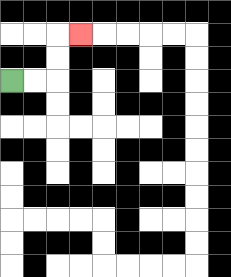{'start': '[0, 3]', 'end': '[3, 1]', 'path_directions': 'R,R,U,U,R', 'path_coordinates': '[[0, 3], [1, 3], [2, 3], [2, 2], [2, 1], [3, 1]]'}